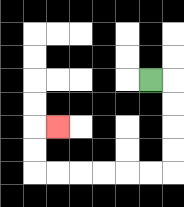{'start': '[6, 3]', 'end': '[2, 5]', 'path_directions': 'R,D,D,D,D,L,L,L,L,L,L,U,U,R', 'path_coordinates': '[[6, 3], [7, 3], [7, 4], [7, 5], [7, 6], [7, 7], [6, 7], [5, 7], [4, 7], [3, 7], [2, 7], [1, 7], [1, 6], [1, 5], [2, 5]]'}